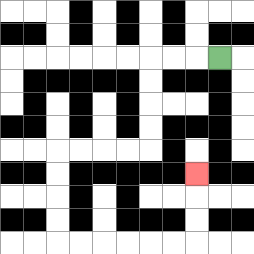{'start': '[9, 2]', 'end': '[8, 7]', 'path_directions': 'L,L,L,D,D,D,D,L,L,L,L,D,D,D,D,R,R,R,R,R,R,U,U,U', 'path_coordinates': '[[9, 2], [8, 2], [7, 2], [6, 2], [6, 3], [6, 4], [6, 5], [6, 6], [5, 6], [4, 6], [3, 6], [2, 6], [2, 7], [2, 8], [2, 9], [2, 10], [3, 10], [4, 10], [5, 10], [6, 10], [7, 10], [8, 10], [8, 9], [8, 8], [8, 7]]'}